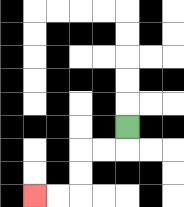{'start': '[5, 5]', 'end': '[1, 8]', 'path_directions': 'D,L,L,D,D,L,L', 'path_coordinates': '[[5, 5], [5, 6], [4, 6], [3, 6], [3, 7], [3, 8], [2, 8], [1, 8]]'}